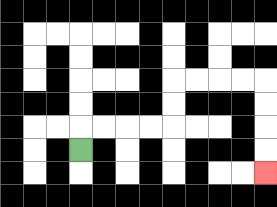{'start': '[3, 6]', 'end': '[11, 7]', 'path_directions': 'U,R,R,R,R,U,U,R,R,R,R,D,D,D,D', 'path_coordinates': '[[3, 6], [3, 5], [4, 5], [5, 5], [6, 5], [7, 5], [7, 4], [7, 3], [8, 3], [9, 3], [10, 3], [11, 3], [11, 4], [11, 5], [11, 6], [11, 7]]'}